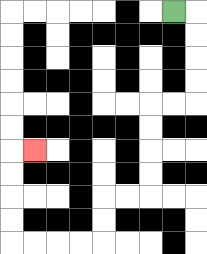{'start': '[7, 0]', 'end': '[1, 6]', 'path_directions': 'R,D,D,D,D,L,L,D,D,D,D,L,L,D,D,L,L,L,L,U,U,U,U,R', 'path_coordinates': '[[7, 0], [8, 0], [8, 1], [8, 2], [8, 3], [8, 4], [7, 4], [6, 4], [6, 5], [6, 6], [6, 7], [6, 8], [5, 8], [4, 8], [4, 9], [4, 10], [3, 10], [2, 10], [1, 10], [0, 10], [0, 9], [0, 8], [0, 7], [0, 6], [1, 6]]'}